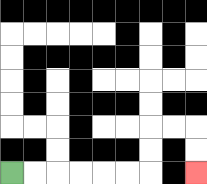{'start': '[0, 7]', 'end': '[8, 7]', 'path_directions': 'R,R,R,R,R,R,U,U,R,R,D,D', 'path_coordinates': '[[0, 7], [1, 7], [2, 7], [3, 7], [4, 7], [5, 7], [6, 7], [6, 6], [6, 5], [7, 5], [8, 5], [8, 6], [8, 7]]'}